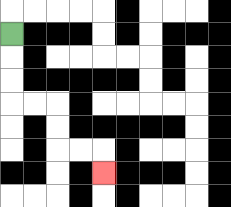{'start': '[0, 1]', 'end': '[4, 7]', 'path_directions': 'D,D,D,R,R,D,D,R,R,D', 'path_coordinates': '[[0, 1], [0, 2], [0, 3], [0, 4], [1, 4], [2, 4], [2, 5], [2, 6], [3, 6], [4, 6], [4, 7]]'}